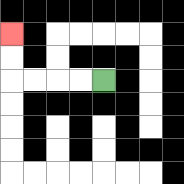{'start': '[4, 3]', 'end': '[0, 1]', 'path_directions': 'L,L,L,L,U,U', 'path_coordinates': '[[4, 3], [3, 3], [2, 3], [1, 3], [0, 3], [0, 2], [0, 1]]'}